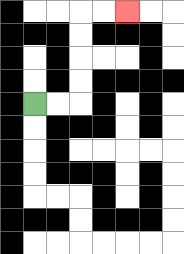{'start': '[1, 4]', 'end': '[5, 0]', 'path_directions': 'R,R,U,U,U,U,R,R', 'path_coordinates': '[[1, 4], [2, 4], [3, 4], [3, 3], [3, 2], [3, 1], [3, 0], [4, 0], [5, 0]]'}